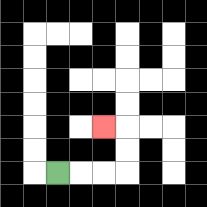{'start': '[2, 7]', 'end': '[4, 5]', 'path_directions': 'R,R,R,U,U,L', 'path_coordinates': '[[2, 7], [3, 7], [4, 7], [5, 7], [5, 6], [5, 5], [4, 5]]'}